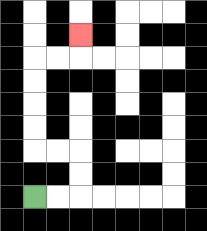{'start': '[1, 8]', 'end': '[3, 1]', 'path_directions': 'R,R,U,U,L,L,U,U,U,U,R,R,U', 'path_coordinates': '[[1, 8], [2, 8], [3, 8], [3, 7], [3, 6], [2, 6], [1, 6], [1, 5], [1, 4], [1, 3], [1, 2], [2, 2], [3, 2], [3, 1]]'}